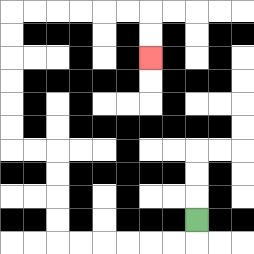{'start': '[8, 9]', 'end': '[6, 2]', 'path_directions': 'D,L,L,L,L,L,L,U,U,U,U,L,L,U,U,U,U,U,U,R,R,R,R,R,R,D,D', 'path_coordinates': '[[8, 9], [8, 10], [7, 10], [6, 10], [5, 10], [4, 10], [3, 10], [2, 10], [2, 9], [2, 8], [2, 7], [2, 6], [1, 6], [0, 6], [0, 5], [0, 4], [0, 3], [0, 2], [0, 1], [0, 0], [1, 0], [2, 0], [3, 0], [4, 0], [5, 0], [6, 0], [6, 1], [6, 2]]'}